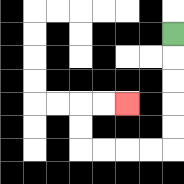{'start': '[7, 1]', 'end': '[5, 4]', 'path_directions': 'D,D,D,D,D,L,L,L,L,U,U,R,R', 'path_coordinates': '[[7, 1], [7, 2], [7, 3], [7, 4], [7, 5], [7, 6], [6, 6], [5, 6], [4, 6], [3, 6], [3, 5], [3, 4], [4, 4], [5, 4]]'}